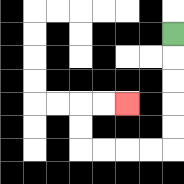{'start': '[7, 1]', 'end': '[5, 4]', 'path_directions': 'D,D,D,D,D,L,L,L,L,U,U,R,R', 'path_coordinates': '[[7, 1], [7, 2], [7, 3], [7, 4], [7, 5], [7, 6], [6, 6], [5, 6], [4, 6], [3, 6], [3, 5], [3, 4], [4, 4], [5, 4]]'}